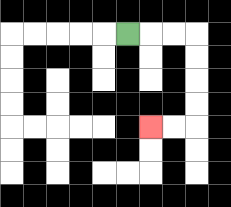{'start': '[5, 1]', 'end': '[6, 5]', 'path_directions': 'R,R,R,D,D,D,D,L,L', 'path_coordinates': '[[5, 1], [6, 1], [7, 1], [8, 1], [8, 2], [8, 3], [8, 4], [8, 5], [7, 5], [6, 5]]'}